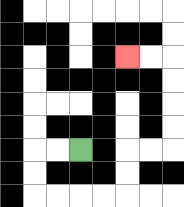{'start': '[3, 6]', 'end': '[5, 2]', 'path_directions': 'L,L,D,D,R,R,R,R,U,U,R,R,U,U,U,U,L,L', 'path_coordinates': '[[3, 6], [2, 6], [1, 6], [1, 7], [1, 8], [2, 8], [3, 8], [4, 8], [5, 8], [5, 7], [5, 6], [6, 6], [7, 6], [7, 5], [7, 4], [7, 3], [7, 2], [6, 2], [5, 2]]'}